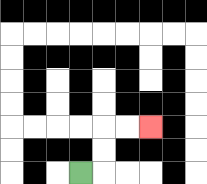{'start': '[3, 7]', 'end': '[6, 5]', 'path_directions': 'R,U,U,R,R', 'path_coordinates': '[[3, 7], [4, 7], [4, 6], [4, 5], [5, 5], [6, 5]]'}